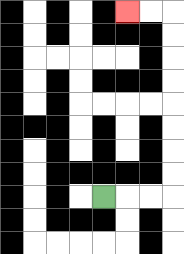{'start': '[4, 8]', 'end': '[5, 0]', 'path_directions': 'R,R,R,U,U,U,U,U,U,U,U,L,L', 'path_coordinates': '[[4, 8], [5, 8], [6, 8], [7, 8], [7, 7], [7, 6], [7, 5], [7, 4], [7, 3], [7, 2], [7, 1], [7, 0], [6, 0], [5, 0]]'}